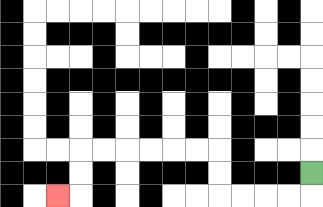{'start': '[13, 7]', 'end': '[2, 8]', 'path_directions': 'D,L,L,L,L,U,U,L,L,L,L,L,L,D,D,L', 'path_coordinates': '[[13, 7], [13, 8], [12, 8], [11, 8], [10, 8], [9, 8], [9, 7], [9, 6], [8, 6], [7, 6], [6, 6], [5, 6], [4, 6], [3, 6], [3, 7], [3, 8], [2, 8]]'}